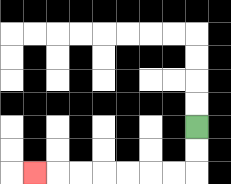{'start': '[8, 5]', 'end': '[1, 7]', 'path_directions': 'D,D,L,L,L,L,L,L,L', 'path_coordinates': '[[8, 5], [8, 6], [8, 7], [7, 7], [6, 7], [5, 7], [4, 7], [3, 7], [2, 7], [1, 7]]'}